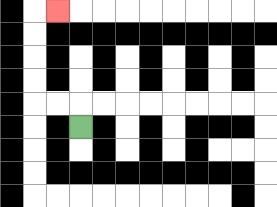{'start': '[3, 5]', 'end': '[2, 0]', 'path_directions': 'U,L,L,U,U,U,U,R', 'path_coordinates': '[[3, 5], [3, 4], [2, 4], [1, 4], [1, 3], [1, 2], [1, 1], [1, 0], [2, 0]]'}